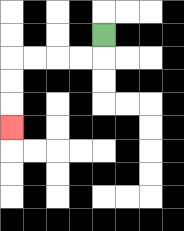{'start': '[4, 1]', 'end': '[0, 5]', 'path_directions': 'D,L,L,L,L,D,D,D', 'path_coordinates': '[[4, 1], [4, 2], [3, 2], [2, 2], [1, 2], [0, 2], [0, 3], [0, 4], [0, 5]]'}